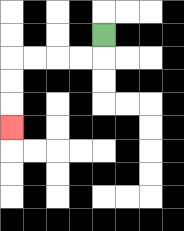{'start': '[4, 1]', 'end': '[0, 5]', 'path_directions': 'D,L,L,L,L,D,D,D', 'path_coordinates': '[[4, 1], [4, 2], [3, 2], [2, 2], [1, 2], [0, 2], [0, 3], [0, 4], [0, 5]]'}